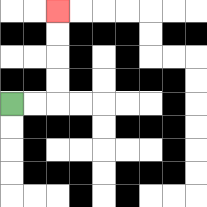{'start': '[0, 4]', 'end': '[2, 0]', 'path_directions': 'R,R,U,U,U,U', 'path_coordinates': '[[0, 4], [1, 4], [2, 4], [2, 3], [2, 2], [2, 1], [2, 0]]'}